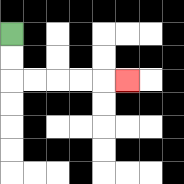{'start': '[0, 1]', 'end': '[5, 3]', 'path_directions': 'D,D,R,R,R,R,R', 'path_coordinates': '[[0, 1], [0, 2], [0, 3], [1, 3], [2, 3], [3, 3], [4, 3], [5, 3]]'}